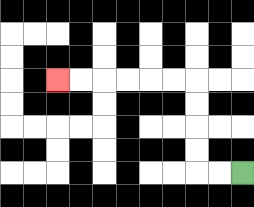{'start': '[10, 7]', 'end': '[2, 3]', 'path_directions': 'L,L,U,U,U,U,L,L,L,L,L,L', 'path_coordinates': '[[10, 7], [9, 7], [8, 7], [8, 6], [8, 5], [8, 4], [8, 3], [7, 3], [6, 3], [5, 3], [4, 3], [3, 3], [2, 3]]'}